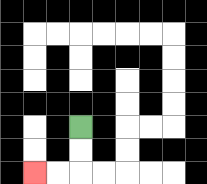{'start': '[3, 5]', 'end': '[1, 7]', 'path_directions': 'D,D,L,L', 'path_coordinates': '[[3, 5], [3, 6], [3, 7], [2, 7], [1, 7]]'}